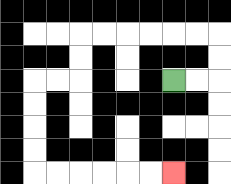{'start': '[7, 3]', 'end': '[7, 7]', 'path_directions': 'R,R,U,U,L,L,L,L,L,L,D,D,L,L,D,D,D,D,R,R,R,R,R,R', 'path_coordinates': '[[7, 3], [8, 3], [9, 3], [9, 2], [9, 1], [8, 1], [7, 1], [6, 1], [5, 1], [4, 1], [3, 1], [3, 2], [3, 3], [2, 3], [1, 3], [1, 4], [1, 5], [1, 6], [1, 7], [2, 7], [3, 7], [4, 7], [5, 7], [6, 7], [7, 7]]'}